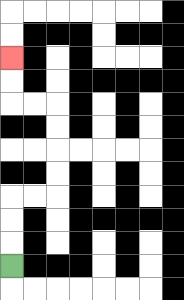{'start': '[0, 11]', 'end': '[0, 2]', 'path_directions': 'U,U,U,R,R,U,U,U,U,L,L,U,U', 'path_coordinates': '[[0, 11], [0, 10], [0, 9], [0, 8], [1, 8], [2, 8], [2, 7], [2, 6], [2, 5], [2, 4], [1, 4], [0, 4], [0, 3], [0, 2]]'}